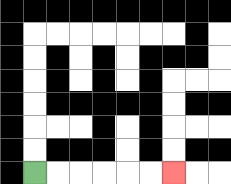{'start': '[1, 7]', 'end': '[7, 7]', 'path_directions': 'R,R,R,R,R,R', 'path_coordinates': '[[1, 7], [2, 7], [3, 7], [4, 7], [5, 7], [6, 7], [7, 7]]'}